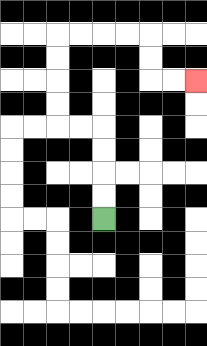{'start': '[4, 9]', 'end': '[8, 3]', 'path_directions': 'U,U,U,U,L,L,U,U,U,U,R,R,R,R,D,D,R,R', 'path_coordinates': '[[4, 9], [4, 8], [4, 7], [4, 6], [4, 5], [3, 5], [2, 5], [2, 4], [2, 3], [2, 2], [2, 1], [3, 1], [4, 1], [5, 1], [6, 1], [6, 2], [6, 3], [7, 3], [8, 3]]'}